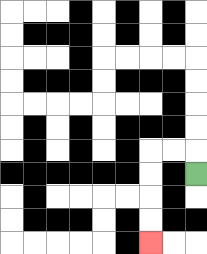{'start': '[8, 7]', 'end': '[6, 10]', 'path_directions': 'U,L,L,D,D,D,D', 'path_coordinates': '[[8, 7], [8, 6], [7, 6], [6, 6], [6, 7], [6, 8], [6, 9], [6, 10]]'}